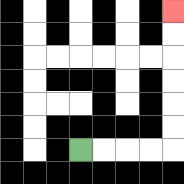{'start': '[3, 6]', 'end': '[7, 0]', 'path_directions': 'R,R,R,R,U,U,U,U,U,U', 'path_coordinates': '[[3, 6], [4, 6], [5, 6], [6, 6], [7, 6], [7, 5], [7, 4], [7, 3], [7, 2], [7, 1], [7, 0]]'}